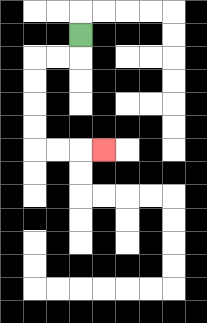{'start': '[3, 1]', 'end': '[4, 6]', 'path_directions': 'D,L,L,D,D,D,D,R,R,R', 'path_coordinates': '[[3, 1], [3, 2], [2, 2], [1, 2], [1, 3], [1, 4], [1, 5], [1, 6], [2, 6], [3, 6], [4, 6]]'}